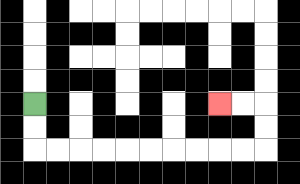{'start': '[1, 4]', 'end': '[9, 4]', 'path_directions': 'D,D,R,R,R,R,R,R,R,R,R,R,U,U,L,L', 'path_coordinates': '[[1, 4], [1, 5], [1, 6], [2, 6], [3, 6], [4, 6], [5, 6], [6, 6], [7, 6], [8, 6], [9, 6], [10, 6], [11, 6], [11, 5], [11, 4], [10, 4], [9, 4]]'}